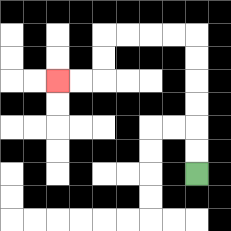{'start': '[8, 7]', 'end': '[2, 3]', 'path_directions': 'U,U,U,U,U,U,L,L,L,L,D,D,L,L', 'path_coordinates': '[[8, 7], [8, 6], [8, 5], [8, 4], [8, 3], [8, 2], [8, 1], [7, 1], [6, 1], [5, 1], [4, 1], [4, 2], [4, 3], [3, 3], [2, 3]]'}